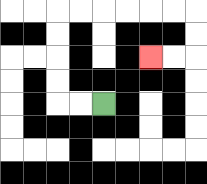{'start': '[4, 4]', 'end': '[6, 2]', 'path_directions': 'L,L,U,U,U,U,R,R,R,R,R,R,D,D,L,L', 'path_coordinates': '[[4, 4], [3, 4], [2, 4], [2, 3], [2, 2], [2, 1], [2, 0], [3, 0], [4, 0], [5, 0], [6, 0], [7, 0], [8, 0], [8, 1], [8, 2], [7, 2], [6, 2]]'}